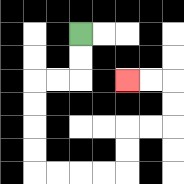{'start': '[3, 1]', 'end': '[5, 3]', 'path_directions': 'D,D,L,L,D,D,D,D,R,R,R,R,U,U,R,R,U,U,L,L', 'path_coordinates': '[[3, 1], [3, 2], [3, 3], [2, 3], [1, 3], [1, 4], [1, 5], [1, 6], [1, 7], [2, 7], [3, 7], [4, 7], [5, 7], [5, 6], [5, 5], [6, 5], [7, 5], [7, 4], [7, 3], [6, 3], [5, 3]]'}